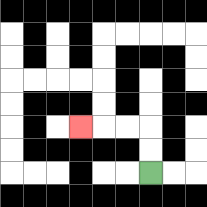{'start': '[6, 7]', 'end': '[3, 5]', 'path_directions': 'U,U,L,L,L', 'path_coordinates': '[[6, 7], [6, 6], [6, 5], [5, 5], [4, 5], [3, 5]]'}